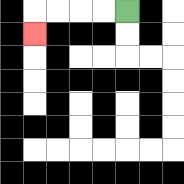{'start': '[5, 0]', 'end': '[1, 1]', 'path_directions': 'L,L,L,L,D', 'path_coordinates': '[[5, 0], [4, 0], [3, 0], [2, 0], [1, 0], [1, 1]]'}